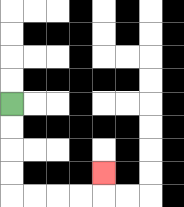{'start': '[0, 4]', 'end': '[4, 7]', 'path_directions': 'D,D,D,D,R,R,R,R,U', 'path_coordinates': '[[0, 4], [0, 5], [0, 6], [0, 7], [0, 8], [1, 8], [2, 8], [3, 8], [4, 8], [4, 7]]'}